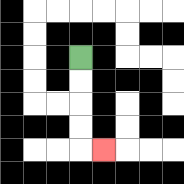{'start': '[3, 2]', 'end': '[4, 6]', 'path_directions': 'D,D,D,D,R', 'path_coordinates': '[[3, 2], [3, 3], [3, 4], [3, 5], [3, 6], [4, 6]]'}